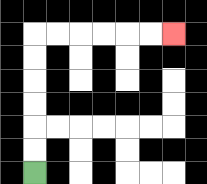{'start': '[1, 7]', 'end': '[7, 1]', 'path_directions': 'U,U,U,U,U,U,R,R,R,R,R,R', 'path_coordinates': '[[1, 7], [1, 6], [1, 5], [1, 4], [1, 3], [1, 2], [1, 1], [2, 1], [3, 1], [4, 1], [5, 1], [6, 1], [7, 1]]'}